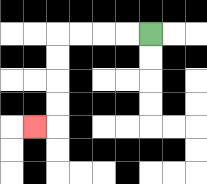{'start': '[6, 1]', 'end': '[1, 5]', 'path_directions': 'L,L,L,L,D,D,D,D,L', 'path_coordinates': '[[6, 1], [5, 1], [4, 1], [3, 1], [2, 1], [2, 2], [2, 3], [2, 4], [2, 5], [1, 5]]'}